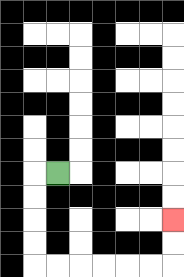{'start': '[2, 7]', 'end': '[7, 9]', 'path_directions': 'L,D,D,D,D,R,R,R,R,R,R,U,U', 'path_coordinates': '[[2, 7], [1, 7], [1, 8], [1, 9], [1, 10], [1, 11], [2, 11], [3, 11], [4, 11], [5, 11], [6, 11], [7, 11], [7, 10], [7, 9]]'}